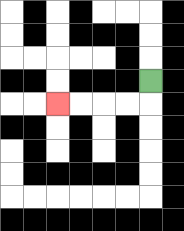{'start': '[6, 3]', 'end': '[2, 4]', 'path_directions': 'D,L,L,L,L', 'path_coordinates': '[[6, 3], [6, 4], [5, 4], [4, 4], [3, 4], [2, 4]]'}